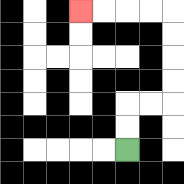{'start': '[5, 6]', 'end': '[3, 0]', 'path_directions': 'U,U,R,R,U,U,U,U,L,L,L,L', 'path_coordinates': '[[5, 6], [5, 5], [5, 4], [6, 4], [7, 4], [7, 3], [7, 2], [7, 1], [7, 0], [6, 0], [5, 0], [4, 0], [3, 0]]'}